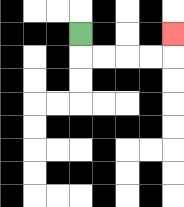{'start': '[3, 1]', 'end': '[7, 1]', 'path_directions': 'D,R,R,R,R,U', 'path_coordinates': '[[3, 1], [3, 2], [4, 2], [5, 2], [6, 2], [7, 2], [7, 1]]'}